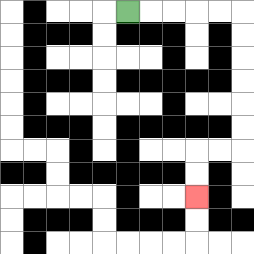{'start': '[5, 0]', 'end': '[8, 8]', 'path_directions': 'R,R,R,R,R,D,D,D,D,D,D,L,L,D,D', 'path_coordinates': '[[5, 0], [6, 0], [7, 0], [8, 0], [9, 0], [10, 0], [10, 1], [10, 2], [10, 3], [10, 4], [10, 5], [10, 6], [9, 6], [8, 6], [8, 7], [8, 8]]'}